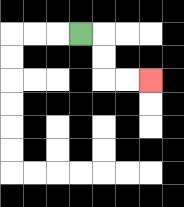{'start': '[3, 1]', 'end': '[6, 3]', 'path_directions': 'R,D,D,R,R', 'path_coordinates': '[[3, 1], [4, 1], [4, 2], [4, 3], [5, 3], [6, 3]]'}